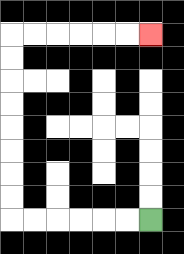{'start': '[6, 9]', 'end': '[6, 1]', 'path_directions': 'L,L,L,L,L,L,U,U,U,U,U,U,U,U,R,R,R,R,R,R', 'path_coordinates': '[[6, 9], [5, 9], [4, 9], [3, 9], [2, 9], [1, 9], [0, 9], [0, 8], [0, 7], [0, 6], [0, 5], [0, 4], [0, 3], [0, 2], [0, 1], [1, 1], [2, 1], [3, 1], [4, 1], [5, 1], [6, 1]]'}